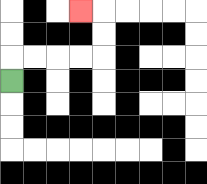{'start': '[0, 3]', 'end': '[3, 0]', 'path_directions': 'U,R,R,R,R,U,U,L', 'path_coordinates': '[[0, 3], [0, 2], [1, 2], [2, 2], [3, 2], [4, 2], [4, 1], [4, 0], [3, 0]]'}